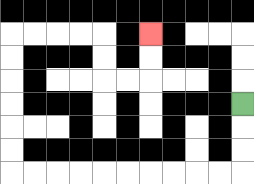{'start': '[10, 4]', 'end': '[6, 1]', 'path_directions': 'D,D,D,L,L,L,L,L,L,L,L,L,L,U,U,U,U,U,U,R,R,R,R,D,D,R,R,U,U', 'path_coordinates': '[[10, 4], [10, 5], [10, 6], [10, 7], [9, 7], [8, 7], [7, 7], [6, 7], [5, 7], [4, 7], [3, 7], [2, 7], [1, 7], [0, 7], [0, 6], [0, 5], [0, 4], [0, 3], [0, 2], [0, 1], [1, 1], [2, 1], [3, 1], [4, 1], [4, 2], [4, 3], [5, 3], [6, 3], [6, 2], [6, 1]]'}